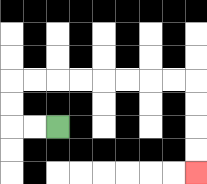{'start': '[2, 5]', 'end': '[8, 7]', 'path_directions': 'L,L,U,U,R,R,R,R,R,R,R,R,D,D,D,D', 'path_coordinates': '[[2, 5], [1, 5], [0, 5], [0, 4], [0, 3], [1, 3], [2, 3], [3, 3], [4, 3], [5, 3], [6, 3], [7, 3], [8, 3], [8, 4], [8, 5], [8, 6], [8, 7]]'}